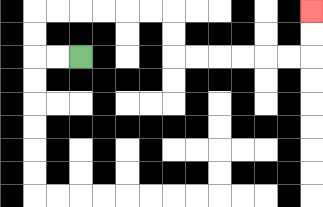{'start': '[3, 2]', 'end': '[13, 0]', 'path_directions': 'L,L,U,U,R,R,R,R,R,R,D,D,R,R,R,R,R,R,U,U', 'path_coordinates': '[[3, 2], [2, 2], [1, 2], [1, 1], [1, 0], [2, 0], [3, 0], [4, 0], [5, 0], [6, 0], [7, 0], [7, 1], [7, 2], [8, 2], [9, 2], [10, 2], [11, 2], [12, 2], [13, 2], [13, 1], [13, 0]]'}